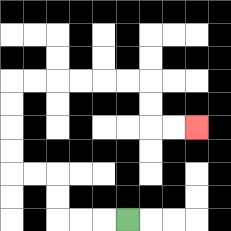{'start': '[5, 9]', 'end': '[8, 5]', 'path_directions': 'L,L,L,U,U,L,L,U,U,U,U,R,R,R,R,R,R,D,D,R,R', 'path_coordinates': '[[5, 9], [4, 9], [3, 9], [2, 9], [2, 8], [2, 7], [1, 7], [0, 7], [0, 6], [0, 5], [0, 4], [0, 3], [1, 3], [2, 3], [3, 3], [4, 3], [5, 3], [6, 3], [6, 4], [6, 5], [7, 5], [8, 5]]'}